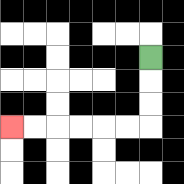{'start': '[6, 2]', 'end': '[0, 5]', 'path_directions': 'D,D,D,L,L,L,L,L,L', 'path_coordinates': '[[6, 2], [6, 3], [6, 4], [6, 5], [5, 5], [4, 5], [3, 5], [2, 5], [1, 5], [0, 5]]'}